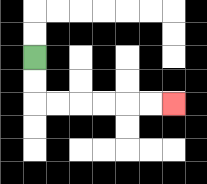{'start': '[1, 2]', 'end': '[7, 4]', 'path_directions': 'D,D,R,R,R,R,R,R', 'path_coordinates': '[[1, 2], [1, 3], [1, 4], [2, 4], [3, 4], [4, 4], [5, 4], [6, 4], [7, 4]]'}